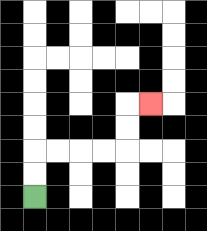{'start': '[1, 8]', 'end': '[6, 4]', 'path_directions': 'U,U,R,R,R,R,U,U,R', 'path_coordinates': '[[1, 8], [1, 7], [1, 6], [2, 6], [3, 6], [4, 6], [5, 6], [5, 5], [5, 4], [6, 4]]'}